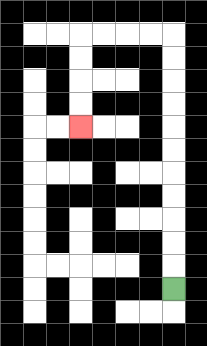{'start': '[7, 12]', 'end': '[3, 5]', 'path_directions': 'U,U,U,U,U,U,U,U,U,U,U,L,L,L,L,D,D,D,D', 'path_coordinates': '[[7, 12], [7, 11], [7, 10], [7, 9], [7, 8], [7, 7], [7, 6], [7, 5], [7, 4], [7, 3], [7, 2], [7, 1], [6, 1], [5, 1], [4, 1], [3, 1], [3, 2], [3, 3], [3, 4], [3, 5]]'}